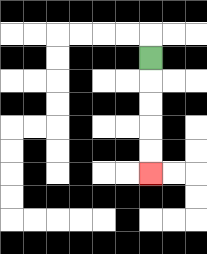{'start': '[6, 2]', 'end': '[6, 7]', 'path_directions': 'D,D,D,D,D', 'path_coordinates': '[[6, 2], [6, 3], [6, 4], [6, 5], [6, 6], [6, 7]]'}